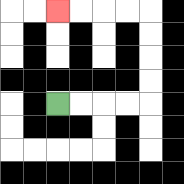{'start': '[2, 4]', 'end': '[2, 0]', 'path_directions': 'R,R,R,R,U,U,U,U,L,L,L,L', 'path_coordinates': '[[2, 4], [3, 4], [4, 4], [5, 4], [6, 4], [6, 3], [6, 2], [6, 1], [6, 0], [5, 0], [4, 0], [3, 0], [2, 0]]'}